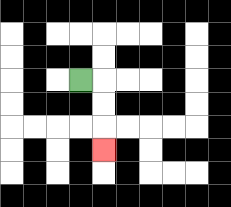{'start': '[3, 3]', 'end': '[4, 6]', 'path_directions': 'R,D,D,D', 'path_coordinates': '[[3, 3], [4, 3], [4, 4], [4, 5], [4, 6]]'}